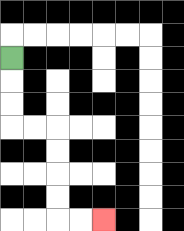{'start': '[0, 2]', 'end': '[4, 9]', 'path_directions': 'D,D,D,R,R,D,D,D,D,R,R', 'path_coordinates': '[[0, 2], [0, 3], [0, 4], [0, 5], [1, 5], [2, 5], [2, 6], [2, 7], [2, 8], [2, 9], [3, 9], [4, 9]]'}